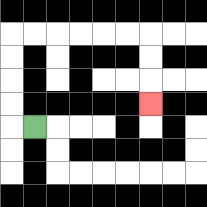{'start': '[1, 5]', 'end': '[6, 4]', 'path_directions': 'L,U,U,U,U,R,R,R,R,R,R,D,D,D', 'path_coordinates': '[[1, 5], [0, 5], [0, 4], [0, 3], [0, 2], [0, 1], [1, 1], [2, 1], [3, 1], [4, 1], [5, 1], [6, 1], [6, 2], [6, 3], [6, 4]]'}